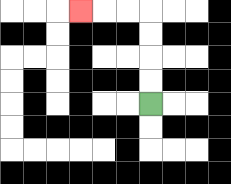{'start': '[6, 4]', 'end': '[3, 0]', 'path_directions': 'U,U,U,U,L,L,L', 'path_coordinates': '[[6, 4], [6, 3], [6, 2], [6, 1], [6, 0], [5, 0], [4, 0], [3, 0]]'}